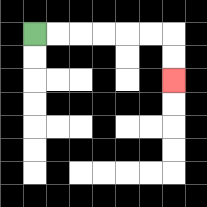{'start': '[1, 1]', 'end': '[7, 3]', 'path_directions': 'R,R,R,R,R,R,D,D', 'path_coordinates': '[[1, 1], [2, 1], [3, 1], [4, 1], [5, 1], [6, 1], [7, 1], [7, 2], [7, 3]]'}